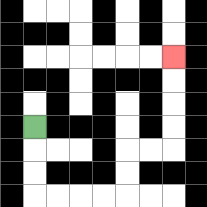{'start': '[1, 5]', 'end': '[7, 2]', 'path_directions': 'D,D,D,R,R,R,R,U,U,R,R,U,U,U,U', 'path_coordinates': '[[1, 5], [1, 6], [1, 7], [1, 8], [2, 8], [3, 8], [4, 8], [5, 8], [5, 7], [5, 6], [6, 6], [7, 6], [7, 5], [7, 4], [7, 3], [7, 2]]'}